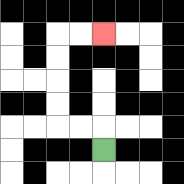{'start': '[4, 6]', 'end': '[4, 1]', 'path_directions': 'U,L,L,U,U,U,U,R,R', 'path_coordinates': '[[4, 6], [4, 5], [3, 5], [2, 5], [2, 4], [2, 3], [2, 2], [2, 1], [3, 1], [4, 1]]'}